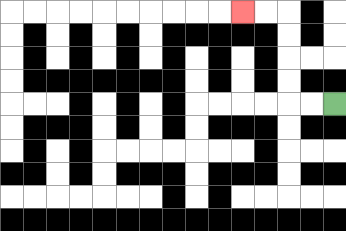{'start': '[14, 4]', 'end': '[10, 0]', 'path_directions': 'L,L,U,U,U,U,L,L', 'path_coordinates': '[[14, 4], [13, 4], [12, 4], [12, 3], [12, 2], [12, 1], [12, 0], [11, 0], [10, 0]]'}